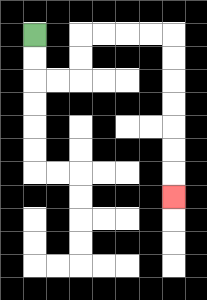{'start': '[1, 1]', 'end': '[7, 8]', 'path_directions': 'D,D,R,R,U,U,R,R,R,R,D,D,D,D,D,D,D', 'path_coordinates': '[[1, 1], [1, 2], [1, 3], [2, 3], [3, 3], [3, 2], [3, 1], [4, 1], [5, 1], [6, 1], [7, 1], [7, 2], [7, 3], [7, 4], [7, 5], [7, 6], [7, 7], [7, 8]]'}